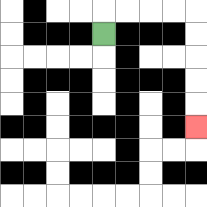{'start': '[4, 1]', 'end': '[8, 5]', 'path_directions': 'U,R,R,R,R,D,D,D,D,D', 'path_coordinates': '[[4, 1], [4, 0], [5, 0], [6, 0], [7, 0], [8, 0], [8, 1], [8, 2], [8, 3], [8, 4], [8, 5]]'}